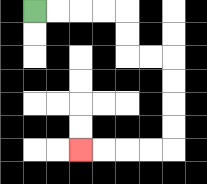{'start': '[1, 0]', 'end': '[3, 6]', 'path_directions': 'R,R,R,R,D,D,R,R,D,D,D,D,L,L,L,L', 'path_coordinates': '[[1, 0], [2, 0], [3, 0], [4, 0], [5, 0], [5, 1], [5, 2], [6, 2], [7, 2], [7, 3], [7, 4], [7, 5], [7, 6], [6, 6], [5, 6], [4, 6], [3, 6]]'}